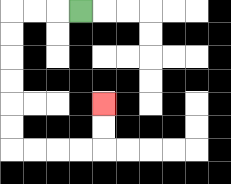{'start': '[3, 0]', 'end': '[4, 4]', 'path_directions': 'L,L,L,D,D,D,D,D,D,R,R,R,R,U,U', 'path_coordinates': '[[3, 0], [2, 0], [1, 0], [0, 0], [0, 1], [0, 2], [0, 3], [0, 4], [0, 5], [0, 6], [1, 6], [2, 6], [3, 6], [4, 6], [4, 5], [4, 4]]'}